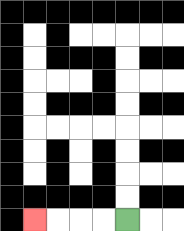{'start': '[5, 9]', 'end': '[1, 9]', 'path_directions': 'L,L,L,L', 'path_coordinates': '[[5, 9], [4, 9], [3, 9], [2, 9], [1, 9]]'}